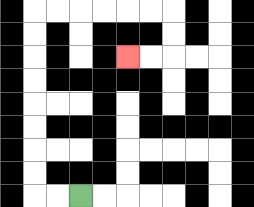{'start': '[3, 8]', 'end': '[5, 2]', 'path_directions': 'L,L,U,U,U,U,U,U,U,U,R,R,R,R,R,R,D,D,L,L', 'path_coordinates': '[[3, 8], [2, 8], [1, 8], [1, 7], [1, 6], [1, 5], [1, 4], [1, 3], [1, 2], [1, 1], [1, 0], [2, 0], [3, 0], [4, 0], [5, 0], [6, 0], [7, 0], [7, 1], [7, 2], [6, 2], [5, 2]]'}